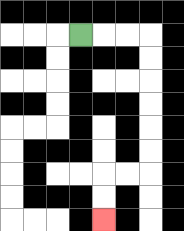{'start': '[3, 1]', 'end': '[4, 9]', 'path_directions': 'R,R,R,D,D,D,D,D,D,L,L,D,D', 'path_coordinates': '[[3, 1], [4, 1], [5, 1], [6, 1], [6, 2], [6, 3], [6, 4], [6, 5], [6, 6], [6, 7], [5, 7], [4, 7], [4, 8], [4, 9]]'}